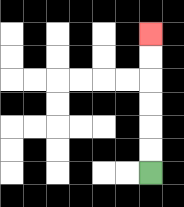{'start': '[6, 7]', 'end': '[6, 1]', 'path_directions': 'U,U,U,U,U,U', 'path_coordinates': '[[6, 7], [6, 6], [6, 5], [6, 4], [6, 3], [6, 2], [6, 1]]'}